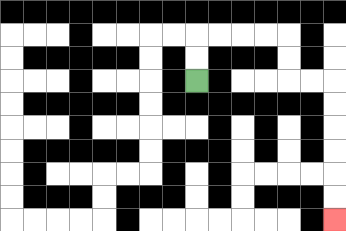{'start': '[8, 3]', 'end': '[14, 9]', 'path_directions': 'U,U,R,R,R,R,D,D,R,R,D,D,D,D,D,D', 'path_coordinates': '[[8, 3], [8, 2], [8, 1], [9, 1], [10, 1], [11, 1], [12, 1], [12, 2], [12, 3], [13, 3], [14, 3], [14, 4], [14, 5], [14, 6], [14, 7], [14, 8], [14, 9]]'}